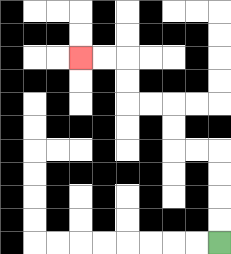{'start': '[9, 10]', 'end': '[3, 2]', 'path_directions': 'U,U,U,U,L,L,U,U,L,L,U,U,L,L', 'path_coordinates': '[[9, 10], [9, 9], [9, 8], [9, 7], [9, 6], [8, 6], [7, 6], [7, 5], [7, 4], [6, 4], [5, 4], [5, 3], [5, 2], [4, 2], [3, 2]]'}